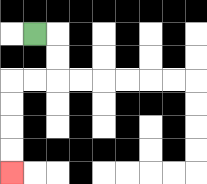{'start': '[1, 1]', 'end': '[0, 7]', 'path_directions': 'R,D,D,L,L,D,D,D,D', 'path_coordinates': '[[1, 1], [2, 1], [2, 2], [2, 3], [1, 3], [0, 3], [0, 4], [0, 5], [0, 6], [0, 7]]'}